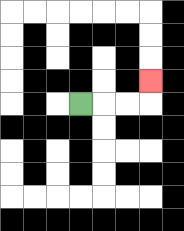{'start': '[3, 4]', 'end': '[6, 3]', 'path_directions': 'R,R,R,U', 'path_coordinates': '[[3, 4], [4, 4], [5, 4], [6, 4], [6, 3]]'}